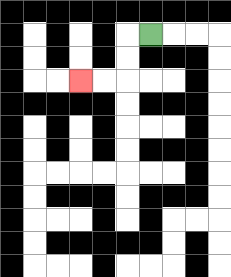{'start': '[6, 1]', 'end': '[3, 3]', 'path_directions': 'L,D,D,L,L', 'path_coordinates': '[[6, 1], [5, 1], [5, 2], [5, 3], [4, 3], [3, 3]]'}